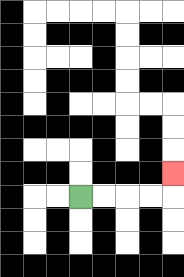{'start': '[3, 8]', 'end': '[7, 7]', 'path_directions': 'R,R,R,R,U', 'path_coordinates': '[[3, 8], [4, 8], [5, 8], [6, 8], [7, 8], [7, 7]]'}